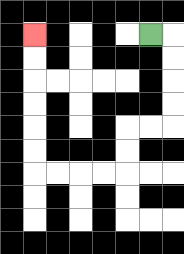{'start': '[6, 1]', 'end': '[1, 1]', 'path_directions': 'R,D,D,D,D,L,L,D,D,L,L,L,L,U,U,U,U,U,U', 'path_coordinates': '[[6, 1], [7, 1], [7, 2], [7, 3], [7, 4], [7, 5], [6, 5], [5, 5], [5, 6], [5, 7], [4, 7], [3, 7], [2, 7], [1, 7], [1, 6], [1, 5], [1, 4], [1, 3], [1, 2], [1, 1]]'}